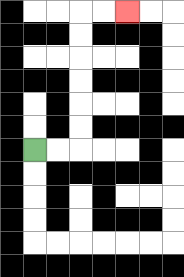{'start': '[1, 6]', 'end': '[5, 0]', 'path_directions': 'R,R,U,U,U,U,U,U,R,R', 'path_coordinates': '[[1, 6], [2, 6], [3, 6], [3, 5], [3, 4], [3, 3], [3, 2], [3, 1], [3, 0], [4, 0], [5, 0]]'}